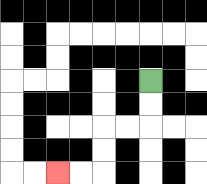{'start': '[6, 3]', 'end': '[2, 7]', 'path_directions': 'D,D,L,L,D,D,L,L', 'path_coordinates': '[[6, 3], [6, 4], [6, 5], [5, 5], [4, 5], [4, 6], [4, 7], [3, 7], [2, 7]]'}